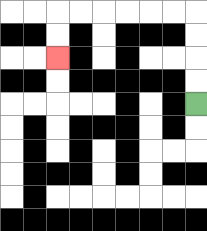{'start': '[8, 4]', 'end': '[2, 2]', 'path_directions': 'U,U,U,U,L,L,L,L,L,L,D,D', 'path_coordinates': '[[8, 4], [8, 3], [8, 2], [8, 1], [8, 0], [7, 0], [6, 0], [5, 0], [4, 0], [3, 0], [2, 0], [2, 1], [2, 2]]'}